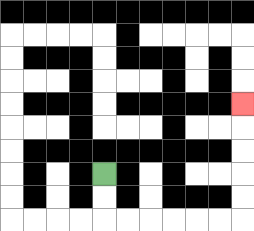{'start': '[4, 7]', 'end': '[10, 4]', 'path_directions': 'D,D,R,R,R,R,R,R,U,U,U,U,U', 'path_coordinates': '[[4, 7], [4, 8], [4, 9], [5, 9], [6, 9], [7, 9], [8, 9], [9, 9], [10, 9], [10, 8], [10, 7], [10, 6], [10, 5], [10, 4]]'}